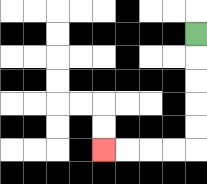{'start': '[8, 1]', 'end': '[4, 6]', 'path_directions': 'D,D,D,D,D,L,L,L,L', 'path_coordinates': '[[8, 1], [8, 2], [8, 3], [8, 4], [8, 5], [8, 6], [7, 6], [6, 6], [5, 6], [4, 6]]'}